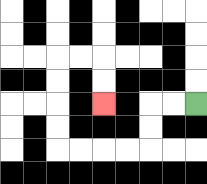{'start': '[8, 4]', 'end': '[4, 4]', 'path_directions': 'L,L,D,D,L,L,L,L,U,U,U,U,R,R,D,D', 'path_coordinates': '[[8, 4], [7, 4], [6, 4], [6, 5], [6, 6], [5, 6], [4, 6], [3, 6], [2, 6], [2, 5], [2, 4], [2, 3], [2, 2], [3, 2], [4, 2], [4, 3], [4, 4]]'}